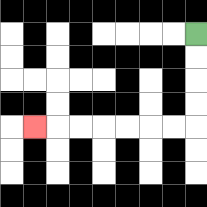{'start': '[8, 1]', 'end': '[1, 5]', 'path_directions': 'D,D,D,D,L,L,L,L,L,L,L', 'path_coordinates': '[[8, 1], [8, 2], [8, 3], [8, 4], [8, 5], [7, 5], [6, 5], [5, 5], [4, 5], [3, 5], [2, 5], [1, 5]]'}